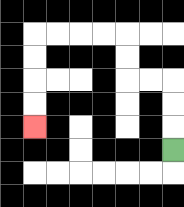{'start': '[7, 6]', 'end': '[1, 5]', 'path_directions': 'U,U,U,L,L,U,U,L,L,L,L,D,D,D,D', 'path_coordinates': '[[7, 6], [7, 5], [7, 4], [7, 3], [6, 3], [5, 3], [5, 2], [5, 1], [4, 1], [3, 1], [2, 1], [1, 1], [1, 2], [1, 3], [1, 4], [1, 5]]'}